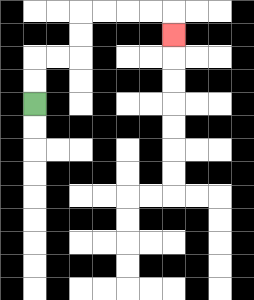{'start': '[1, 4]', 'end': '[7, 1]', 'path_directions': 'U,U,R,R,U,U,R,R,R,R,D', 'path_coordinates': '[[1, 4], [1, 3], [1, 2], [2, 2], [3, 2], [3, 1], [3, 0], [4, 0], [5, 0], [6, 0], [7, 0], [7, 1]]'}